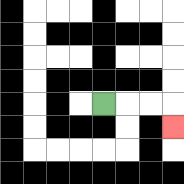{'start': '[4, 4]', 'end': '[7, 5]', 'path_directions': 'R,R,R,D', 'path_coordinates': '[[4, 4], [5, 4], [6, 4], [7, 4], [7, 5]]'}